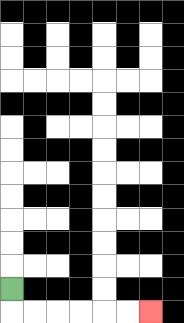{'start': '[0, 12]', 'end': '[6, 13]', 'path_directions': 'D,R,R,R,R,R,R', 'path_coordinates': '[[0, 12], [0, 13], [1, 13], [2, 13], [3, 13], [4, 13], [5, 13], [6, 13]]'}